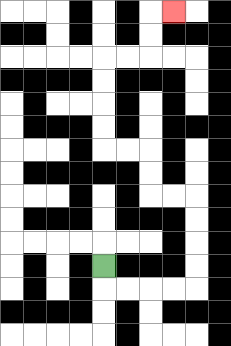{'start': '[4, 11]', 'end': '[7, 0]', 'path_directions': 'D,R,R,R,R,U,U,U,U,L,L,U,U,L,L,U,U,U,U,R,R,U,U,R', 'path_coordinates': '[[4, 11], [4, 12], [5, 12], [6, 12], [7, 12], [8, 12], [8, 11], [8, 10], [8, 9], [8, 8], [7, 8], [6, 8], [6, 7], [6, 6], [5, 6], [4, 6], [4, 5], [4, 4], [4, 3], [4, 2], [5, 2], [6, 2], [6, 1], [6, 0], [7, 0]]'}